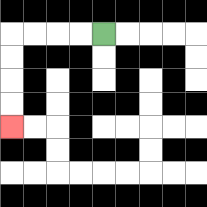{'start': '[4, 1]', 'end': '[0, 5]', 'path_directions': 'L,L,L,L,D,D,D,D', 'path_coordinates': '[[4, 1], [3, 1], [2, 1], [1, 1], [0, 1], [0, 2], [0, 3], [0, 4], [0, 5]]'}